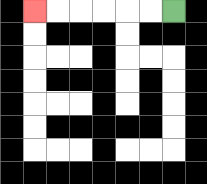{'start': '[7, 0]', 'end': '[1, 0]', 'path_directions': 'L,L,L,L,L,L', 'path_coordinates': '[[7, 0], [6, 0], [5, 0], [4, 0], [3, 0], [2, 0], [1, 0]]'}